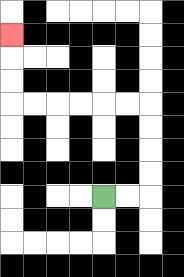{'start': '[4, 8]', 'end': '[0, 1]', 'path_directions': 'R,R,U,U,U,U,L,L,L,L,L,L,U,U,U', 'path_coordinates': '[[4, 8], [5, 8], [6, 8], [6, 7], [6, 6], [6, 5], [6, 4], [5, 4], [4, 4], [3, 4], [2, 4], [1, 4], [0, 4], [0, 3], [0, 2], [0, 1]]'}